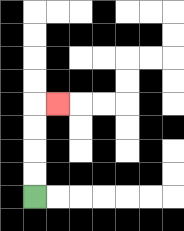{'start': '[1, 8]', 'end': '[2, 4]', 'path_directions': 'U,U,U,U,R', 'path_coordinates': '[[1, 8], [1, 7], [1, 6], [1, 5], [1, 4], [2, 4]]'}